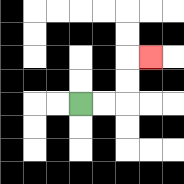{'start': '[3, 4]', 'end': '[6, 2]', 'path_directions': 'R,R,U,U,R', 'path_coordinates': '[[3, 4], [4, 4], [5, 4], [5, 3], [5, 2], [6, 2]]'}